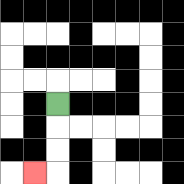{'start': '[2, 4]', 'end': '[1, 7]', 'path_directions': 'D,D,D,L', 'path_coordinates': '[[2, 4], [2, 5], [2, 6], [2, 7], [1, 7]]'}